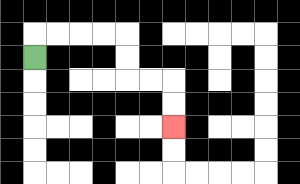{'start': '[1, 2]', 'end': '[7, 5]', 'path_directions': 'U,R,R,R,R,D,D,R,R,D,D', 'path_coordinates': '[[1, 2], [1, 1], [2, 1], [3, 1], [4, 1], [5, 1], [5, 2], [5, 3], [6, 3], [7, 3], [7, 4], [7, 5]]'}